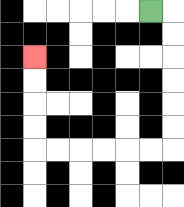{'start': '[6, 0]', 'end': '[1, 2]', 'path_directions': 'R,D,D,D,D,D,D,L,L,L,L,L,L,U,U,U,U', 'path_coordinates': '[[6, 0], [7, 0], [7, 1], [7, 2], [7, 3], [7, 4], [7, 5], [7, 6], [6, 6], [5, 6], [4, 6], [3, 6], [2, 6], [1, 6], [1, 5], [1, 4], [1, 3], [1, 2]]'}